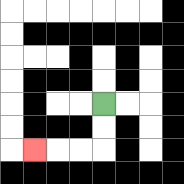{'start': '[4, 4]', 'end': '[1, 6]', 'path_directions': 'D,D,L,L,L', 'path_coordinates': '[[4, 4], [4, 5], [4, 6], [3, 6], [2, 6], [1, 6]]'}